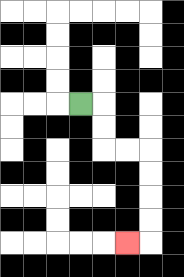{'start': '[3, 4]', 'end': '[5, 10]', 'path_directions': 'R,D,D,R,R,D,D,D,D,L', 'path_coordinates': '[[3, 4], [4, 4], [4, 5], [4, 6], [5, 6], [6, 6], [6, 7], [6, 8], [6, 9], [6, 10], [5, 10]]'}